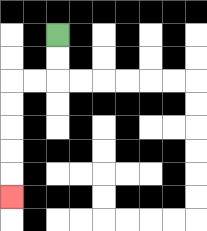{'start': '[2, 1]', 'end': '[0, 8]', 'path_directions': 'D,D,L,L,D,D,D,D,D', 'path_coordinates': '[[2, 1], [2, 2], [2, 3], [1, 3], [0, 3], [0, 4], [0, 5], [0, 6], [0, 7], [0, 8]]'}